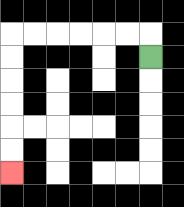{'start': '[6, 2]', 'end': '[0, 7]', 'path_directions': 'U,L,L,L,L,L,L,D,D,D,D,D,D', 'path_coordinates': '[[6, 2], [6, 1], [5, 1], [4, 1], [3, 1], [2, 1], [1, 1], [0, 1], [0, 2], [0, 3], [0, 4], [0, 5], [0, 6], [0, 7]]'}